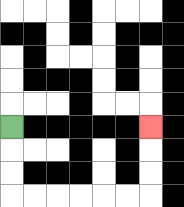{'start': '[0, 5]', 'end': '[6, 5]', 'path_directions': 'D,D,D,R,R,R,R,R,R,U,U,U', 'path_coordinates': '[[0, 5], [0, 6], [0, 7], [0, 8], [1, 8], [2, 8], [3, 8], [4, 8], [5, 8], [6, 8], [6, 7], [6, 6], [6, 5]]'}